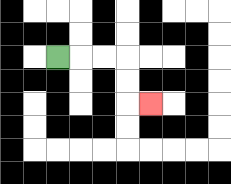{'start': '[2, 2]', 'end': '[6, 4]', 'path_directions': 'R,R,R,D,D,R', 'path_coordinates': '[[2, 2], [3, 2], [4, 2], [5, 2], [5, 3], [5, 4], [6, 4]]'}